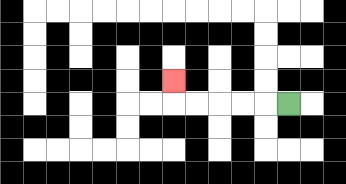{'start': '[12, 4]', 'end': '[7, 3]', 'path_directions': 'L,L,L,L,L,U', 'path_coordinates': '[[12, 4], [11, 4], [10, 4], [9, 4], [8, 4], [7, 4], [7, 3]]'}